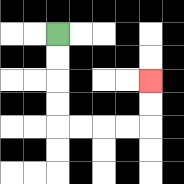{'start': '[2, 1]', 'end': '[6, 3]', 'path_directions': 'D,D,D,D,R,R,R,R,U,U', 'path_coordinates': '[[2, 1], [2, 2], [2, 3], [2, 4], [2, 5], [3, 5], [4, 5], [5, 5], [6, 5], [6, 4], [6, 3]]'}